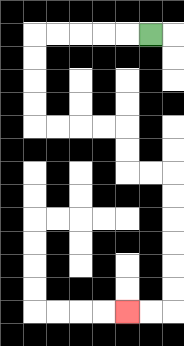{'start': '[6, 1]', 'end': '[5, 13]', 'path_directions': 'L,L,L,L,L,D,D,D,D,R,R,R,R,D,D,R,R,D,D,D,D,D,D,L,L', 'path_coordinates': '[[6, 1], [5, 1], [4, 1], [3, 1], [2, 1], [1, 1], [1, 2], [1, 3], [1, 4], [1, 5], [2, 5], [3, 5], [4, 5], [5, 5], [5, 6], [5, 7], [6, 7], [7, 7], [7, 8], [7, 9], [7, 10], [7, 11], [7, 12], [7, 13], [6, 13], [5, 13]]'}